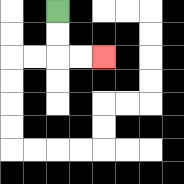{'start': '[2, 0]', 'end': '[4, 2]', 'path_directions': 'D,D,R,R', 'path_coordinates': '[[2, 0], [2, 1], [2, 2], [3, 2], [4, 2]]'}